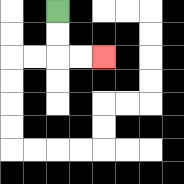{'start': '[2, 0]', 'end': '[4, 2]', 'path_directions': 'D,D,R,R', 'path_coordinates': '[[2, 0], [2, 1], [2, 2], [3, 2], [4, 2]]'}